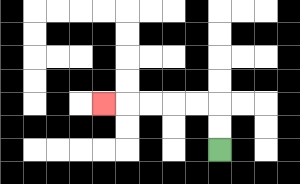{'start': '[9, 6]', 'end': '[4, 4]', 'path_directions': 'U,U,L,L,L,L,L', 'path_coordinates': '[[9, 6], [9, 5], [9, 4], [8, 4], [7, 4], [6, 4], [5, 4], [4, 4]]'}